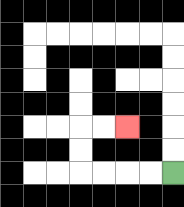{'start': '[7, 7]', 'end': '[5, 5]', 'path_directions': 'L,L,L,L,U,U,R,R', 'path_coordinates': '[[7, 7], [6, 7], [5, 7], [4, 7], [3, 7], [3, 6], [3, 5], [4, 5], [5, 5]]'}